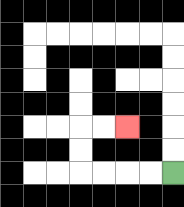{'start': '[7, 7]', 'end': '[5, 5]', 'path_directions': 'L,L,L,L,U,U,R,R', 'path_coordinates': '[[7, 7], [6, 7], [5, 7], [4, 7], [3, 7], [3, 6], [3, 5], [4, 5], [5, 5]]'}